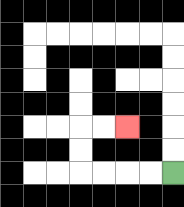{'start': '[7, 7]', 'end': '[5, 5]', 'path_directions': 'L,L,L,L,U,U,R,R', 'path_coordinates': '[[7, 7], [6, 7], [5, 7], [4, 7], [3, 7], [3, 6], [3, 5], [4, 5], [5, 5]]'}